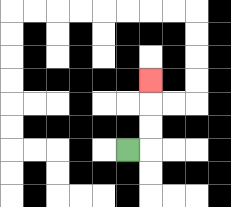{'start': '[5, 6]', 'end': '[6, 3]', 'path_directions': 'R,U,U,U', 'path_coordinates': '[[5, 6], [6, 6], [6, 5], [6, 4], [6, 3]]'}